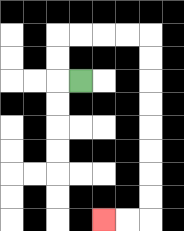{'start': '[3, 3]', 'end': '[4, 9]', 'path_directions': 'L,U,U,R,R,R,R,D,D,D,D,D,D,D,D,L,L', 'path_coordinates': '[[3, 3], [2, 3], [2, 2], [2, 1], [3, 1], [4, 1], [5, 1], [6, 1], [6, 2], [6, 3], [6, 4], [6, 5], [6, 6], [6, 7], [6, 8], [6, 9], [5, 9], [4, 9]]'}